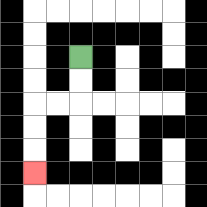{'start': '[3, 2]', 'end': '[1, 7]', 'path_directions': 'D,D,L,L,D,D,D', 'path_coordinates': '[[3, 2], [3, 3], [3, 4], [2, 4], [1, 4], [1, 5], [1, 6], [1, 7]]'}